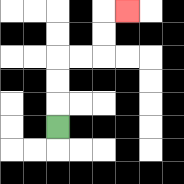{'start': '[2, 5]', 'end': '[5, 0]', 'path_directions': 'U,U,U,R,R,U,U,R', 'path_coordinates': '[[2, 5], [2, 4], [2, 3], [2, 2], [3, 2], [4, 2], [4, 1], [4, 0], [5, 0]]'}